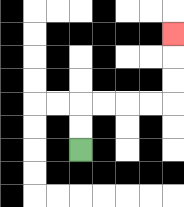{'start': '[3, 6]', 'end': '[7, 1]', 'path_directions': 'U,U,R,R,R,R,U,U,U', 'path_coordinates': '[[3, 6], [3, 5], [3, 4], [4, 4], [5, 4], [6, 4], [7, 4], [7, 3], [7, 2], [7, 1]]'}